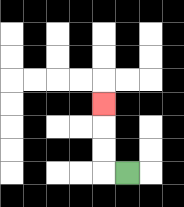{'start': '[5, 7]', 'end': '[4, 4]', 'path_directions': 'L,U,U,U', 'path_coordinates': '[[5, 7], [4, 7], [4, 6], [4, 5], [4, 4]]'}